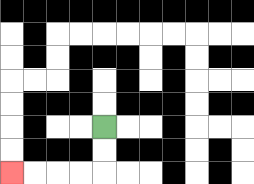{'start': '[4, 5]', 'end': '[0, 7]', 'path_directions': 'D,D,L,L,L,L', 'path_coordinates': '[[4, 5], [4, 6], [4, 7], [3, 7], [2, 7], [1, 7], [0, 7]]'}